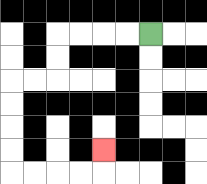{'start': '[6, 1]', 'end': '[4, 6]', 'path_directions': 'L,L,L,L,D,D,L,L,D,D,D,D,R,R,R,R,U', 'path_coordinates': '[[6, 1], [5, 1], [4, 1], [3, 1], [2, 1], [2, 2], [2, 3], [1, 3], [0, 3], [0, 4], [0, 5], [0, 6], [0, 7], [1, 7], [2, 7], [3, 7], [4, 7], [4, 6]]'}